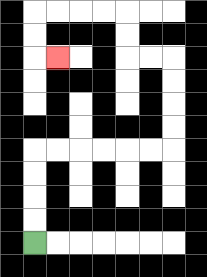{'start': '[1, 10]', 'end': '[2, 2]', 'path_directions': 'U,U,U,U,R,R,R,R,R,R,U,U,U,U,L,L,U,U,L,L,L,L,D,D,R', 'path_coordinates': '[[1, 10], [1, 9], [1, 8], [1, 7], [1, 6], [2, 6], [3, 6], [4, 6], [5, 6], [6, 6], [7, 6], [7, 5], [7, 4], [7, 3], [7, 2], [6, 2], [5, 2], [5, 1], [5, 0], [4, 0], [3, 0], [2, 0], [1, 0], [1, 1], [1, 2], [2, 2]]'}